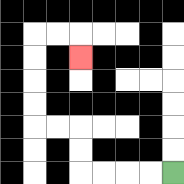{'start': '[7, 7]', 'end': '[3, 2]', 'path_directions': 'L,L,L,L,U,U,L,L,U,U,U,U,R,R,D', 'path_coordinates': '[[7, 7], [6, 7], [5, 7], [4, 7], [3, 7], [3, 6], [3, 5], [2, 5], [1, 5], [1, 4], [1, 3], [1, 2], [1, 1], [2, 1], [3, 1], [3, 2]]'}